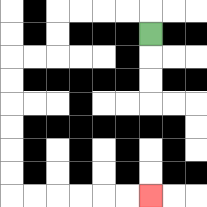{'start': '[6, 1]', 'end': '[6, 8]', 'path_directions': 'U,L,L,L,L,D,D,L,L,D,D,D,D,D,D,R,R,R,R,R,R', 'path_coordinates': '[[6, 1], [6, 0], [5, 0], [4, 0], [3, 0], [2, 0], [2, 1], [2, 2], [1, 2], [0, 2], [0, 3], [0, 4], [0, 5], [0, 6], [0, 7], [0, 8], [1, 8], [2, 8], [3, 8], [4, 8], [5, 8], [6, 8]]'}